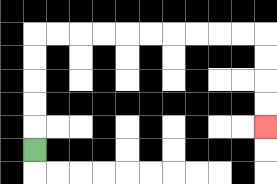{'start': '[1, 6]', 'end': '[11, 5]', 'path_directions': 'U,U,U,U,U,R,R,R,R,R,R,R,R,R,R,D,D,D,D', 'path_coordinates': '[[1, 6], [1, 5], [1, 4], [1, 3], [1, 2], [1, 1], [2, 1], [3, 1], [4, 1], [5, 1], [6, 1], [7, 1], [8, 1], [9, 1], [10, 1], [11, 1], [11, 2], [11, 3], [11, 4], [11, 5]]'}